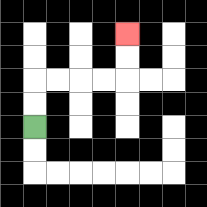{'start': '[1, 5]', 'end': '[5, 1]', 'path_directions': 'U,U,R,R,R,R,U,U', 'path_coordinates': '[[1, 5], [1, 4], [1, 3], [2, 3], [3, 3], [4, 3], [5, 3], [5, 2], [5, 1]]'}